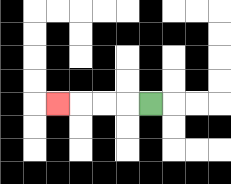{'start': '[6, 4]', 'end': '[2, 4]', 'path_directions': 'L,L,L,L', 'path_coordinates': '[[6, 4], [5, 4], [4, 4], [3, 4], [2, 4]]'}